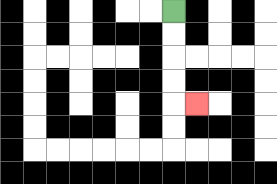{'start': '[7, 0]', 'end': '[8, 4]', 'path_directions': 'D,D,D,D,R', 'path_coordinates': '[[7, 0], [7, 1], [7, 2], [7, 3], [7, 4], [8, 4]]'}